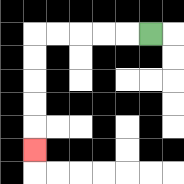{'start': '[6, 1]', 'end': '[1, 6]', 'path_directions': 'L,L,L,L,L,D,D,D,D,D', 'path_coordinates': '[[6, 1], [5, 1], [4, 1], [3, 1], [2, 1], [1, 1], [1, 2], [1, 3], [1, 4], [1, 5], [1, 6]]'}